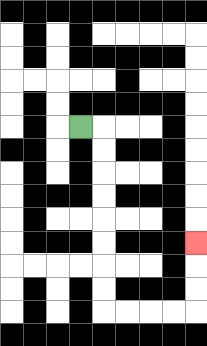{'start': '[3, 5]', 'end': '[8, 10]', 'path_directions': 'R,D,D,D,D,D,D,D,D,R,R,R,R,U,U,U', 'path_coordinates': '[[3, 5], [4, 5], [4, 6], [4, 7], [4, 8], [4, 9], [4, 10], [4, 11], [4, 12], [4, 13], [5, 13], [6, 13], [7, 13], [8, 13], [8, 12], [8, 11], [8, 10]]'}